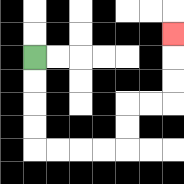{'start': '[1, 2]', 'end': '[7, 1]', 'path_directions': 'D,D,D,D,R,R,R,R,U,U,R,R,U,U,U', 'path_coordinates': '[[1, 2], [1, 3], [1, 4], [1, 5], [1, 6], [2, 6], [3, 6], [4, 6], [5, 6], [5, 5], [5, 4], [6, 4], [7, 4], [7, 3], [7, 2], [7, 1]]'}